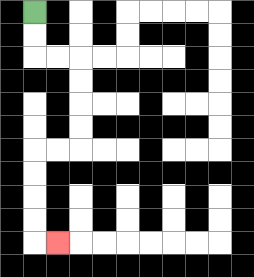{'start': '[1, 0]', 'end': '[2, 10]', 'path_directions': 'D,D,R,R,D,D,D,D,L,L,D,D,D,D,R', 'path_coordinates': '[[1, 0], [1, 1], [1, 2], [2, 2], [3, 2], [3, 3], [3, 4], [3, 5], [3, 6], [2, 6], [1, 6], [1, 7], [1, 8], [1, 9], [1, 10], [2, 10]]'}